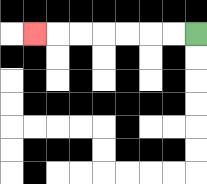{'start': '[8, 1]', 'end': '[1, 1]', 'path_directions': 'L,L,L,L,L,L,L', 'path_coordinates': '[[8, 1], [7, 1], [6, 1], [5, 1], [4, 1], [3, 1], [2, 1], [1, 1]]'}